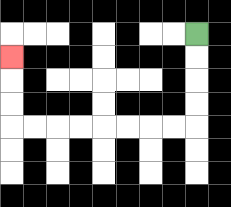{'start': '[8, 1]', 'end': '[0, 2]', 'path_directions': 'D,D,D,D,L,L,L,L,L,L,L,L,U,U,U', 'path_coordinates': '[[8, 1], [8, 2], [8, 3], [8, 4], [8, 5], [7, 5], [6, 5], [5, 5], [4, 5], [3, 5], [2, 5], [1, 5], [0, 5], [0, 4], [0, 3], [0, 2]]'}